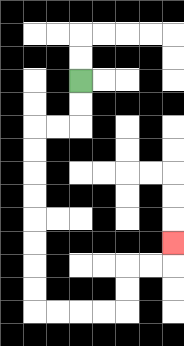{'start': '[3, 3]', 'end': '[7, 10]', 'path_directions': 'D,D,L,L,D,D,D,D,D,D,D,D,R,R,R,R,U,U,R,R,U', 'path_coordinates': '[[3, 3], [3, 4], [3, 5], [2, 5], [1, 5], [1, 6], [1, 7], [1, 8], [1, 9], [1, 10], [1, 11], [1, 12], [1, 13], [2, 13], [3, 13], [4, 13], [5, 13], [5, 12], [5, 11], [6, 11], [7, 11], [7, 10]]'}